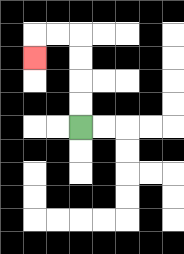{'start': '[3, 5]', 'end': '[1, 2]', 'path_directions': 'U,U,U,U,L,L,D', 'path_coordinates': '[[3, 5], [3, 4], [3, 3], [3, 2], [3, 1], [2, 1], [1, 1], [1, 2]]'}